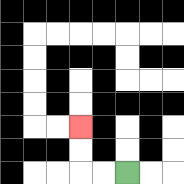{'start': '[5, 7]', 'end': '[3, 5]', 'path_directions': 'L,L,U,U', 'path_coordinates': '[[5, 7], [4, 7], [3, 7], [3, 6], [3, 5]]'}